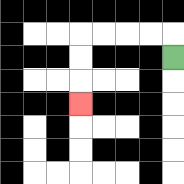{'start': '[7, 2]', 'end': '[3, 4]', 'path_directions': 'U,L,L,L,L,D,D,D', 'path_coordinates': '[[7, 2], [7, 1], [6, 1], [5, 1], [4, 1], [3, 1], [3, 2], [3, 3], [3, 4]]'}